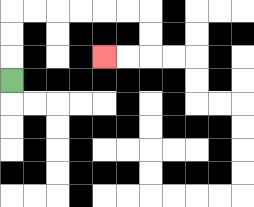{'start': '[0, 3]', 'end': '[4, 2]', 'path_directions': 'U,U,U,R,R,R,R,R,R,D,D,L,L', 'path_coordinates': '[[0, 3], [0, 2], [0, 1], [0, 0], [1, 0], [2, 0], [3, 0], [4, 0], [5, 0], [6, 0], [6, 1], [6, 2], [5, 2], [4, 2]]'}